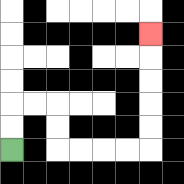{'start': '[0, 6]', 'end': '[6, 1]', 'path_directions': 'U,U,R,R,D,D,R,R,R,R,U,U,U,U,U', 'path_coordinates': '[[0, 6], [0, 5], [0, 4], [1, 4], [2, 4], [2, 5], [2, 6], [3, 6], [4, 6], [5, 6], [6, 6], [6, 5], [6, 4], [6, 3], [6, 2], [6, 1]]'}